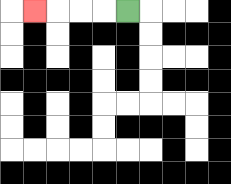{'start': '[5, 0]', 'end': '[1, 0]', 'path_directions': 'L,L,L,L', 'path_coordinates': '[[5, 0], [4, 0], [3, 0], [2, 0], [1, 0]]'}